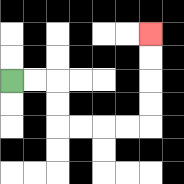{'start': '[0, 3]', 'end': '[6, 1]', 'path_directions': 'R,R,D,D,R,R,R,R,U,U,U,U', 'path_coordinates': '[[0, 3], [1, 3], [2, 3], [2, 4], [2, 5], [3, 5], [4, 5], [5, 5], [6, 5], [6, 4], [6, 3], [6, 2], [6, 1]]'}